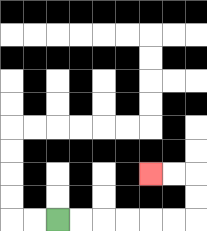{'start': '[2, 9]', 'end': '[6, 7]', 'path_directions': 'R,R,R,R,R,R,U,U,L,L', 'path_coordinates': '[[2, 9], [3, 9], [4, 9], [5, 9], [6, 9], [7, 9], [8, 9], [8, 8], [8, 7], [7, 7], [6, 7]]'}